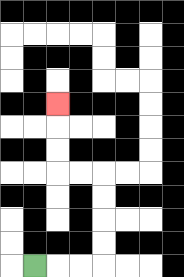{'start': '[1, 11]', 'end': '[2, 4]', 'path_directions': 'R,R,R,U,U,U,U,L,L,U,U,U', 'path_coordinates': '[[1, 11], [2, 11], [3, 11], [4, 11], [4, 10], [4, 9], [4, 8], [4, 7], [3, 7], [2, 7], [2, 6], [2, 5], [2, 4]]'}